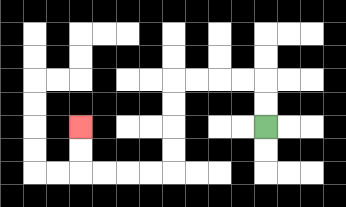{'start': '[11, 5]', 'end': '[3, 5]', 'path_directions': 'U,U,L,L,L,L,D,D,D,D,L,L,L,L,U,U', 'path_coordinates': '[[11, 5], [11, 4], [11, 3], [10, 3], [9, 3], [8, 3], [7, 3], [7, 4], [7, 5], [7, 6], [7, 7], [6, 7], [5, 7], [4, 7], [3, 7], [3, 6], [3, 5]]'}